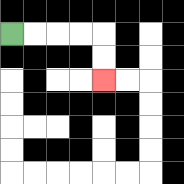{'start': '[0, 1]', 'end': '[4, 3]', 'path_directions': 'R,R,R,R,D,D', 'path_coordinates': '[[0, 1], [1, 1], [2, 1], [3, 1], [4, 1], [4, 2], [4, 3]]'}